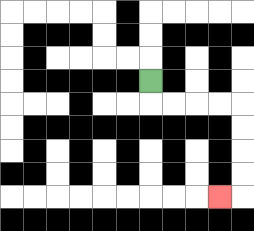{'start': '[6, 3]', 'end': '[9, 8]', 'path_directions': 'D,R,R,R,R,D,D,D,D,L', 'path_coordinates': '[[6, 3], [6, 4], [7, 4], [8, 4], [9, 4], [10, 4], [10, 5], [10, 6], [10, 7], [10, 8], [9, 8]]'}